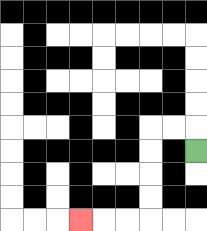{'start': '[8, 6]', 'end': '[3, 9]', 'path_directions': 'U,L,L,D,D,D,D,L,L,L', 'path_coordinates': '[[8, 6], [8, 5], [7, 5], [6, 5], [6, 6], [6, 7], [6, 8], [6, 9], [5, 9], [4, 9], [3, 9]]'}